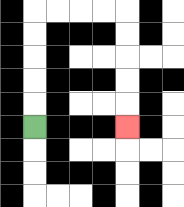{'start': '[1, 5]', 'end': '[5, 5]', 'path_directions': 'U,U,U,U,U,R,R,R,R,D,D,D,D,D', 'path_coordinates': '[[1, 5], [1, 4], [1, 3], [1, 2], [1, 1], [1, 0], [2, 0], [3, 0], [4, 0], [5, 0], [5, 1], [5, 2], [5, 3], [5, 4], [5, 5]]'}